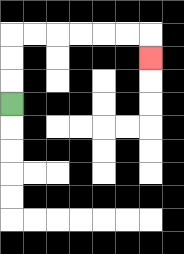{'start': '[0, 4]', 'end': '[6, 2]', 'path_directions': 'U,U,U,R,R,R,R,R,R,D', 'path_coordinates': '[[0, 4], [0, 3], [0, 2], [0, 1], [1, 1], [2, 1], [3, 1], [4, 1], [5, 1], [6, 1], [6, 2]]'}